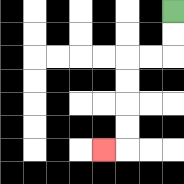{'start': '[7, 0]', 'end': '[4, 6]', 'path_directions': 'D,D,L,L,D,D,D,D,L', 'path_coordinates': '[[7, 0], [7, 1], [7, 2], [6, 2], [5, 2], [5, 3], [5, 4], [5, 5], [5, 6], [4, 6]]'}